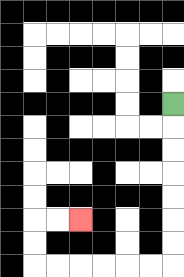{'start': '[7, 4]', 'end': '[3, 9]', 'path_directions': 'D,D,D,D,D,D,D,L,L,L,L,L,L,U,U,R,R', 'path_coordinates': '[[7, 4], [7, 5], [7, 6], [7, 7], [7, 8], [7, 9], [7, 10], [7, 11], [6, 11], [5, 11], [4, 11], [3, 11], [2, 11], [1, 11], [1, 10], [1, 9], [2, 9], [3, 9]]'}